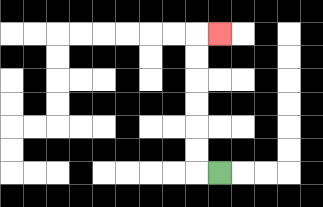{'start': '[9, 7]', 'end': '[9, 1]', 'path_directions': 'L,U,U,U,U,U,U,R', 'path_coordinates': '[[9, 7], [8, 7], [8, 6], [8, 5], [8, 4], [8, 3], [8, 2], [8, 1], [9, 1]]'}